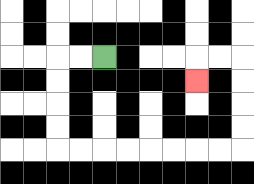{'start': '[4, 2]', 'end': '[8, 3]', 'path_directions': 'L,L,D,D,D,D,R,R,R,R,R,R,R,R,U,U,U,U,L,L,D', 'path_coordinates': '[[4, 2], [3, 2], [2, 2], [2, 3], [2, 4], [2, 5], [2, 6], [3, 6], [4, 6], [5, 6], [6, 6], [7, 6], [8, 6], [9, 6], [10, 6], [10, 5], [10, 4], [10, 3], [10, 2], [9, 2], [8, 2], [8, 3]]'}